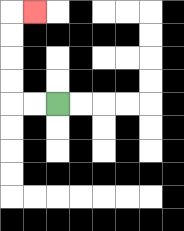{'start': '[2, 4]', 'end': '[1, 0]', 'path_directions': 'L,L,U,U,U,U,R', 'path_coordinates': '[[2, 4], [1, 4], [0, 4], [0, 3], [0, 2], [0, 1], [0, 0], [1, 0]]'}